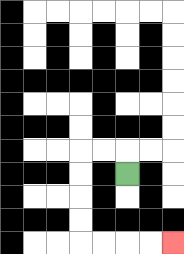{'start': '[5, 7]', 'end': '[7, 10]', 'path_directions': 'U,L,L,D,D,D,D,R,R,R,R', 'path_coordinates': '[[5, 7], [5, 6], [4, 6], [3, 6], [3, 7], [3, 8], [3, 9], [3, 10], [4, 10], [5, 10], [6, 10], [7, 10]]'}